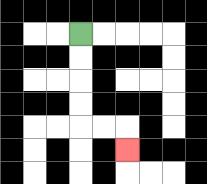{'start': '[3, 1]', 'end': '[5, 6]', 'path_directions': 'D,D,D,D,R,R,D', 'path_coordinates': '[[3, 1], [3, 2], [3, 3], [3, 4], [3, 5], [4, 5], [5, 5], [5, 6]]'}